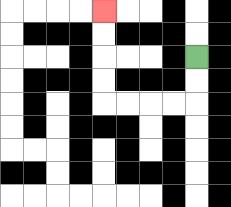{'start': '[8, 2]', 'end': '[4, 0]', 'path_directions': 'D,D,L,L,L,L,U,U,U,U', 'path_coordinates': '[[8, 2], [8, 3], [8, 4], [7, 4], [6, 4], [5, 4], [4, 4], [4, 3], [4, 2], [4, 1], [4, 0]]'}